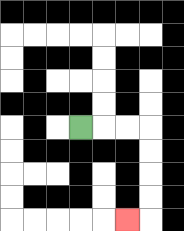{'start': '[3, 5]', 'end': '[5, 9]', 'path_directions': 'R,R,R,D,D,D,D,L', 'path_coordinates': '[[3, 5], [4, 5], [5, 5], [6, 5], [6, 6], [6, 7], [6, 8], [6, 9], [5, 9]]'}